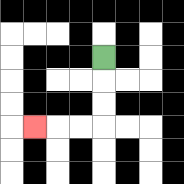{'start': '[4, 2]', 'end': '[1, 5]', 'path_directions': 'D,D,D,L,L,L', 'path_coordinates': '[[4, 2], [4, 3], [4, 4], [4, 5], [3, 5], [2, 5], [1, 5]]'}